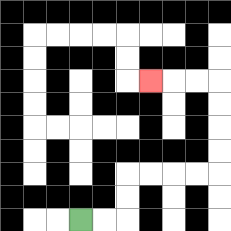{'start': '[3, 9]', 'end': '[6, 3]', 'path_directions': 'R,R,U,U,R,R,R,R,U,U,U,U,L,L,L', 'path_coordinates': '[[3, 9], [4, 9], [5, 9], [5, 8], [5, 7], [6, 7], [7, 7], [8, 7], [9, 7], [9, 6], [9, 5], [9, 4], [9, 3], [8, 3], [7, 3], [6, 3]]'}